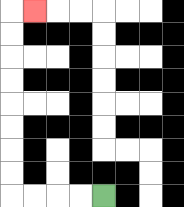{'start': '[4, 8]', 'end': '[1, 0]', 'path_directions': 'L,L,L,L,U,U,U,U,U,U,U,U,R', 'path_coordinates': '[[4, 8], [3, 8], [2, 8], [1, 8], [0, 8], [0, 7], [0, 6], [0, 5], [0, 4], [0, 3], [0, 2], [0, 1], [0, 0], [1, 0]]'}